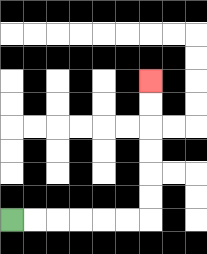{'start': '[0, 9]', 'end': '[6, 3]', 'path_directions': 'R,R,R,R,R,R,U,U,U,U,U,U', 'path_coordinates': '[[0, 9], [1, 9], [2, 9], [3, 9], [4, 9], [5, 9], [6, 9], [6, 8], [6, 7], [6, 6], [6, 5], [6, 4], [6, 3]]'}